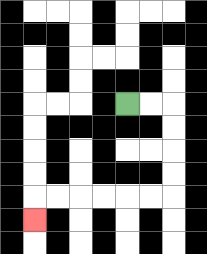{'start': '[5, 4]', 'end': '[1, 9]', 'path_directions': 'R,R,D,D,D,D,L,L,L,L,L,L,D', 'path_coordinates': '[[5, 4], [6, 4], [7, 4], [7, 5], [7, 6], [7, 7], [7, 8], [6, 8], [5, 8], [4, 8], [3, 8], [2, 8], [1, 8], [1, 9]]'}